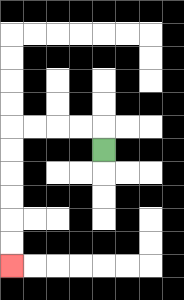{'start': '[4, 6]', 'end': '[0, 11]', 'path_directions': 'U,L,L,L,L,D,D,D,D,D,D', 'path_coordinates': '[[4, 6], [4, 5], [3, 5], [2, 5], [1, 5], [0, 5], [0, 6], [0, 7], [0, 8], [0, 9], [0, 10], [0, 11]]'}